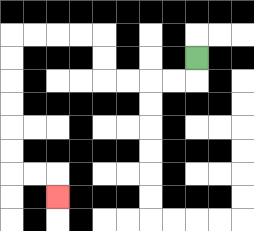{'start': '[8, 2]', 'end': '[2, 8]', 'path_directions': 'D,L,L,L,L,U,U,L,L,L,L,D,D,D,D,D,D,R,R,D', 'path_coordinates': '[[8, 2], [8, 3], [7, 3], [6, 3], [5, 3], [4, 3], [4, 2], [4, 1], [3, 1], [2, 1], [1, 1], [0, 1], [0, 2], [0, 3], [0, 4], [0, 5], [0, 6], [0, 7], [1, 7], [2, 7], [2, 8]]'}